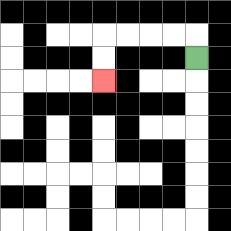{'start': '[8, 2]', 'end': '[4, 3]', 'path_directions': 'U,L,L,L,L,D,D', 'path_coordinates': '[[8, 2], [8, 1], [7, 1], [6, 1], [5, 1], [4, 1], [4, 2], [4, 3]]'}